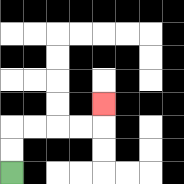{'start': '[0, 7]', 'end': '[4, 4]', 'path_directions': 'U,U,R,R,R,R,U', 'path_coordinates': '[[0, 7], [0, 6], [0, 5], [1, 5], [2, 5], [3, 5], [4, 5], [4, 4]]'}